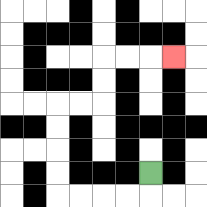{'start': '[6, 7]', 'end': '[7, 2]', 'path_directions': 'D,L,L,L,L,U,U,U,U,R,R,U,U,R,R,R', 'path_coordinates': '[[6, 7], [6, 8], [5, 8], [4, 8], [3, 8], [2, 8], [2, 7], [2, 6], [2, 5], [2, 4], [3, 4], [4, 4], [4, 3], [4, 2], [5, 2], [6, 2], [7, 2]]'}